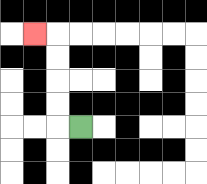{'start': '[3, 5]', 'end': '[1, 1]', 'path_directions': 'L,U,U,U,U,L', 'path_coordinates': '[[3, 5], [2, 5], [2, 4], [2, 3], [2, 2], [2, 1], [1, 1]]'}